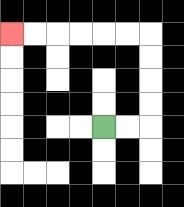{'start': '[4, 5]', 'end': '[0, 1]', 'path_directions': 'R,R,U,U,U,U,L,L,L,L,L,L', 'path_coordinates': '[[4, 5], [5, 5], [6, 5], [6, 4], [6, 3], [6, 2], [6, 1], [5, 1], [4, 1], [3, 1], [2, 1], [1, 1], [0, 1]]'}